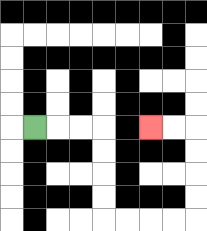{'start': '[1, 5]', 'end': '[6, 5]', 'path_directions': 'R,R,R,D,D,D,D,R,R,R,R,U,U,U,U,L,L', 'path_coordinates': '[[1, 5], [2, 5], [3, 5], [4, 5], [4, 6], [4, 7], [4, 8], [4, 9], [5, 9], [6, 9], [7, 9], [8, 9], [8, 8], [8, 7], [8, 6], [8, 5], [7, 5], [6, 5]]'}